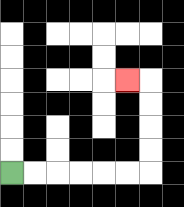{'start': '[0, 7]', 'end': '[5, 3]', 'path_directions': 'R,R,R,R,R,R,U,U,U,U,L', 'path_coordinates': '[[0, 7], [1, 7], [2, 7], [3, 7], [4, 7], [5, 7], [6, 7], [6, 6], [6, 5], [6, 4], [6, 3], [5, 3]]'}